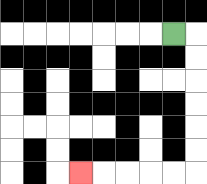{'start': '[7, 1]', 'end': '[3, 7]', 'path_directions': 'R,D,D,D,D,D,D,L,L,L,L,L', 'path_coordinates': '[[7, 1], [8, 1], [8, 2], [8, 3], [8, 4], [8, 5], [8, 6], [8, 7], [7, 7], [6, 7], [5, 7], [4, 7], [3, 7]]'}